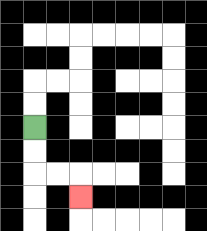{'start': '[1, 5]', 'end': '[3, 8]', 'path_directions': 'D,D,R,R,D', 'path_coordinates': '[[1, 5], [1, 6], [1, 7], [2, 7], [3, 7], [3, 8]]'}